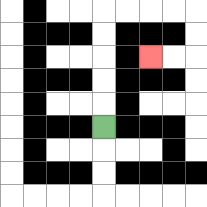{'start': '[4, 5]', 'end': '[6, 2]', 'path_directions': 'U,U,U,U,U,R,R,R,R,D,D,L,L', 'path_coordinates': '[[4, 5], [4, 4], [4, 3], [4, 2], [4, 1], [4, 0], [5, 0], [6, 0], [7, 0], [8, 0], [8, 1], [8, 2], [7, 2], [6, 2]]'}